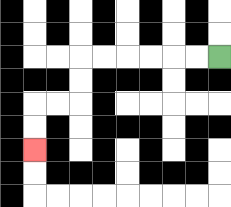{'start': '[9, 2]', 'end': '[1, 6]', 'path_directions': 'L,L,L,L,L,L,D,D,L,L,D,D', 'path_coordinates': '[[9, 2], [8, 2], [7, 2], [6, 2], [5, 2], [4, 2], [3, 2], [3, 3], [3, 4], [2, 4], [1, 4], [1, 5], [1, 6]]'}